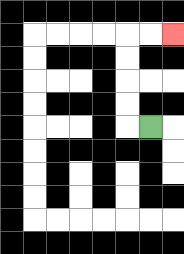{'start': '[6, 5]', 'end': '[7, 1]', 'path_directions': 'L,U,U,U,U,R,R', 'path_coordinates': '[[6, 5], [5, 5], [5, 4], [5, 3], [5, 2], [5, 1], [6, 1], [7, 1]]'}